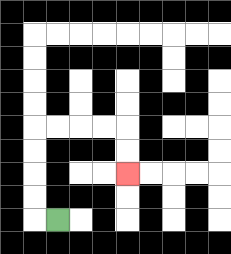{'start': '[2, 9]', 'end': '[5, 7]', 'path_directions': 'L,U,U,U,U,R,R,R,R,D,D', 'path_coordinates': '[[2, 9], [1, 9], [1, 8], [1, 7], [1, 6], [1, 5], [2, 5], [3, 5], [4, 5], [5, 5], [5, 6], [5, 7]]'}